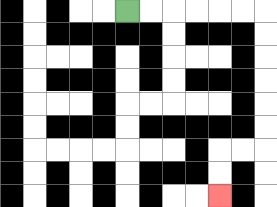{'start': '[5, 0]', 'end': '[9, 8]', 'path_directions': 'R,R,R,R,R,R,D,D,D,D,D,D,L,L,D,D', 'path_coordinates': '[[5, 0], [6, 0], [7, 0], [8, 0], [9, 0], [10, 0], [11, 0], [11, 1], [11, 2], [11, 3], [11, 4], [11, 5], [11, 6], [10, 6], [9, 6], [9, 7], [9, 8]]'}